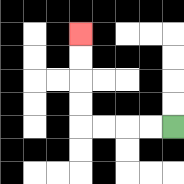{'start': '[7, 5]', 'end': '[3, 1]', 'path_directions': 'L,L,L,L,U,U,U,U', 'path_coordinates': '[[7, 5], [6, 5], [5, 5], [4, 5], [3, 5], [3, 4], [3, 3], [3, 2], [3, 1]]'}